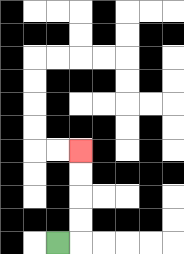{'start': '[2, 10]', 'end': '[3, 6]', 'path_directions': 'R,U,U,U,U', 'path_coordinates': '[[2, 10], [3, 10], [3, 9], [3, 8], [3, 7], [3, 6]]'}